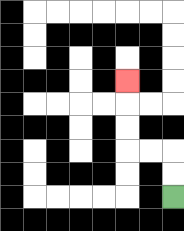{'start': '[7, 8]', 'end': '[5, 3]', 'path_directions': 'U,U,L,L,U,U,U', 'path_coordinates': '[[7, 8], [7, 7], [7, 6], [6, 6], [5, 6], [5, 5], [5, 4], [5, 3]]'}